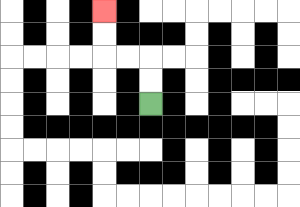{'start': '[6, 4]', 'end': '[4, 0]', 'path_directions': 'U,U,L,L,U,U', 'path_coordinates': '[[6, 4], [6, 3], [6, 2], [5, 2], [4, 2], [4, 1], [4, 0]]'}